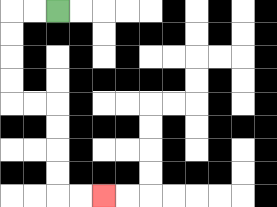{'start': '[2, 0]', 'end': '[4, 8]', 'path_directions': 'L,L,D,D,D,D,R,R,D,D,D,D,R,R', 'path_coordinates': '[[2, 0], [1, 0], [0, 0], [0, 1], [0, 2], [0, 3], [0, 4], [1, 4], [2, 4], [2, 5], [2, 6], [2, 7], [2, 8], [3, 8], [4, 8]]'}